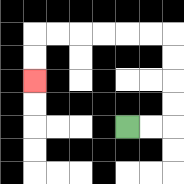{'start': '[5, 5]', 'end': '[1, 3]', 'path_directions': 'R,R,U,U,U,U,L,L,L,L,L,L,D,D', 'path_coordinates': '[[5, 5], [6, 5], [7, 5], [7, 4], [7, 3], [7, 2], [7, 1], [6, 1], [5, 1], [4, 1], [3, 1], [2, 1], [1, 1], [1, 2], [1, 3]]'}